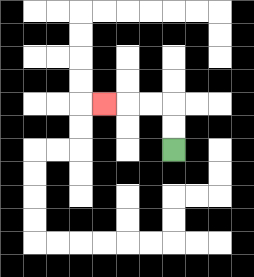{'start': '[7, 6]', 'end': '[4, 4]', 'path_directions': 'U,U,L,L,L', 'path_coordinates': '[[7, 6], [7, 5], [7, 4], [6, 4], [5, 4], [4, 4]]'}